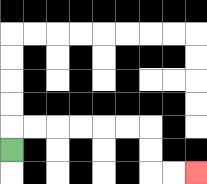{'start': '[0, 6]', 'end': '[8, 7]', 'path_directions': 'U,R,R,R,R,R,R,D,D,R,R', 'path_coordinates': '[[0, 6], [0, 5], [1, 5], [2, 5], [3, 5], [4, 5], [5, 5], [6, 5], [6, 6], [6, 7], [7, 7], [8, 7]]'}